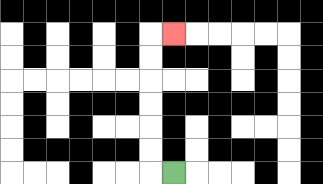{'start': '[7, 7]', 'end': '[7, 1]', 'path_directions': 'L,U,U,U,U,U,U,R', 'path_coordinates': '[[7, 7], [6, 7], [6, 6], [6, 5], [6, 4], [6, 3], [6, 2], [6, 1], [7, 1]]'}